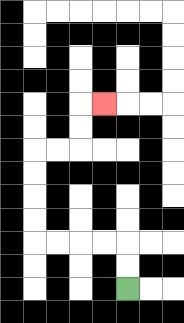{'start': '[5, 12]', 'end': '[4, 4]', 'path_directions': 'U,U,L,L,L,L,U,U,U,U,R,R,U,U,R', 'path_coordinates': '[[5, 12], [5, 11], [5, 10], [4, 10], [3, 10], [2, 10], [1, 10], [1, 9], [1, 8], [1, 7], [1, 6], [2, 6], [3, 6], [3, 5], [3, 4], [4, 4]]'}